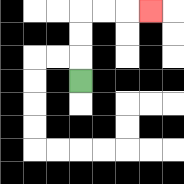{'start': '[3, 3]', 'end': '[6, 0]', 'path_directions': 'U,U,U,R,R,R', 'path_coordinates': '[[3, 3], [3, 2], [3, 1], [3, 0], [4, 0], [5, 0], [6, 0]]'}